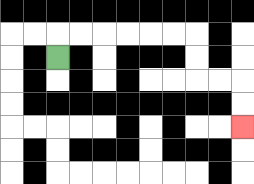{'start': '[2, 2]', 'end': '[10, 5]', 'path_directions': 'U,R,R,R,R,R,R,D,D,R,R,D,D', 'path_coordinates': '[[2, 2], [2, 1], [3, 1], [4, 1], [5, 1], [6, 1], [7, 1], [8, 1], [8, 2], [8, 3], [9, 3], [10, 3], [10, 4], [10, 5]]'}